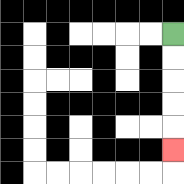{'start': '[7, 1]', 'end': '[7, 6]', 'path_directions': 'D,D,D,D,D', 'path_coordinates': '[[7, 1], [7, 2], [7, 3], [7, 4], [7, 5], [7, 6]]'}